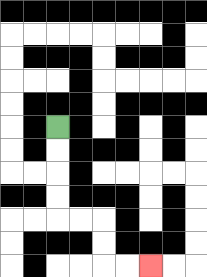{'start': '[2, 5]', 'end': '[6, 11]', 'path_directions': 'D,D,D,D,R,R,D,D,R,R', 'path_coordinates': '[[2, 5], [2, 6], [2, 7], [2, 8], [2, 9], [3, 9], [4, 9], [4, 10], [4, 11], [5, 11], [6, 11]]'}